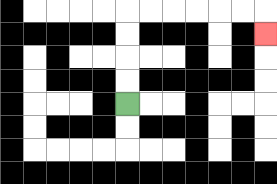{'start': '[5, 4]', 'end': '[11, 1]', 'path_directions': 'U,U,U,U,R,R,R,R,R,R,D', 'path_coordinates': '[[5, 4], [5, 3], [5, 2], [5, 1], [5, 0], [6, 0], [7, 0], [8, 0], [9, 0], [10, 0], [11, 0], [11, 1]]'}